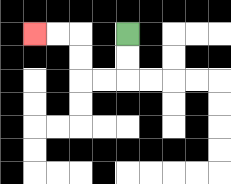{'start': '[5, 1]', 'end': '[1, 1]', 'path_directions': 'D,D,L,L,U,U,L,L', 'path_coordinates': '[[5, 1], [5, 2], [5, 3], [4, 3], [3, 3], [3, 2], [3, 1], [2, 1], [1, 1]]'}